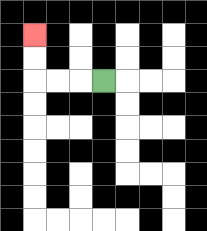{'start': '[4, 3]', 'end': '[1, 1]', 'path_directions': 'L,L,L,U,U', 'path_coordinates': '[[4, 3], [3, 3], [2, 3], [1, 3], [1, 2], [1, 1]]'}